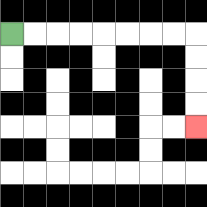{'start': '[0, 1]', 'end': '[8, 5]', 'path_directions': 'R,R,R,R,R,R,R,R,D,D,D,D', 'path_coordinates': '[[0, 1], [1, 1], [2, 1], [3, 1], [4, 1], [5, 1], [6, 1], [7, 1], [8, 1], [8, 2], [8, 3], [8, 4], [8, 5]]'}